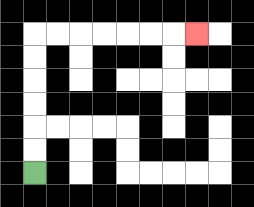{'start': '[1, 7]', 'end': '[8, 1]', 'path_directions': 'U,U,U,U,U,U,R,R,R,R,R,R,R', 'path_coordinates': '[[1, 7], [1, 6], [1, 5], [1, 4], [1, 3], [1, 2], [1, 1], [2, 1], [3, 1], [4, 1], [5, 1], [6, 1], [7, 1], [8, 1]]'}